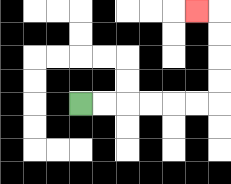{'start': '[3, 4]', 'end': '[8, 0]', 'path_directions': 'R,R,R,R,R,R,U,U,U,U,L', 'path_coordinates': '[[3, 4], [4, 4], [5, 4], [6, 4], [7, 4], [8, 4], [9, 4], [9, 3], [9, 2], [9, 1], [9, 0], [8, 0]]'}